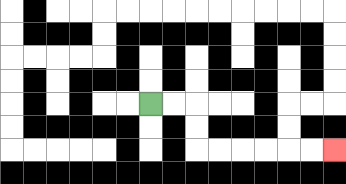{'start': '[6, 4]', 'end': '[14, 6]', 'path_directions': 'R,R,D,D,R,R,R,R,R,R', 'path_coordinates': '[[6, 4], [7, 4], [8, 4], [8, 5], [8, 6], [9, 6], [10, 6], [11, 6], [12, 6], [13, 6], [14, 6]]'}